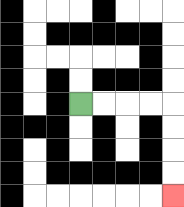{'start': '[3, 4]', 'end': '[7, 8]', 'path_directions': 'R,R,R,R,D,D,D,D', 'path_coordinates': '[[3, 4], [4, 4], [5, 4], [6, 4], [7, 4], [7, 5], [7, 6], [7, 7], [7, 8]]'}